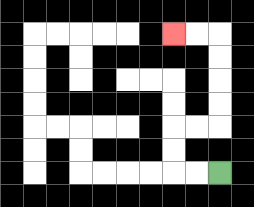{'start': '[9, 7]', 'end': '[7, 1]', 'path_directions': 'L,L,U,U,R,R,U,U,U,U,L,L', 'path_coordinates': '[[9, 7], [8, 7], [7, 7], [7, 6], [7, 5], [8, 5], [9, 5], [9, 4], [9, 3], [9, 2], [9, 1], [8, 1], [7, 1]]'}